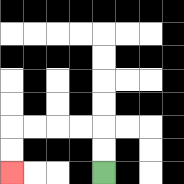{'start': '[4, 7]', 'end': '[0, 7]', 'path_directions': 'U,U,L,L,L,L,D,D', 'path_coordinates': '[[4, 7], [4, 6], [4, 5], [3, 5], [2, 5], [1, 5], [0, 5], [0, 6], [0, 7]]'}